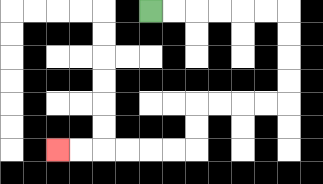{'start': '[6, 0]', 'end': '[2, 6]', 'path_directions': 'R,R,R,R,R,R,D,D,D,D,L,L,L,L,D,D,L,L,L,L,L,L', 'path_coordinates': '[[6, 0], [7, 0], [8, 0], [9, 0], [10, 0], [11, 0], [12, 0], [12, 1], [12, 2], [12, 3], [12, 4], [11, 4], [10, 4], [9, 4], [8, 4], [8, 5], [8, 6], [7, 6], [6, 6], [5, 6], [4, 6], [3, 6], [2, 6]]'}